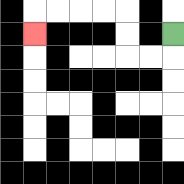{'start': '[7, 1]', 'end': '[1, 1]', 'path_directions': 'D,L,L,U,U,L,L,L,L,D', 'path_coordinates': '[[7, 1], [7, 2], [6, 2], [5, 2], [5, 1], [5, 0], [4, 0], [3, 0], [2, 0], [1, 0], [1, 1]]'}